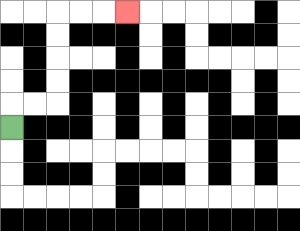{'start': '[0, 5]', 'end': '[5, 0]', 'path_directions': 'U,R,R,U,U,U,U,R,R,R', 'path_coordinates': '[[0, 5], [0, 4], [1, 4], [2, 4], [2, 3], [2, 2], [2, 1], [2, 0], [3, 0], [4, 0], [5, 0]]'}